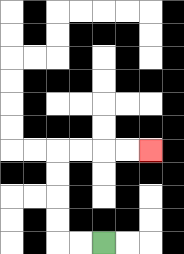{'start': '[4, 10]', 'end': '[6, 6]', 'path_directions': 'L,L,U,U,U,U,R,R,R,R', 'path_coordinates': '[[4, 10], [3, 10], [2, 10], [2, 9], [2, 8], [2, 7], [2, 6], [3, 6], [4, 6], [5, 6], [6, 6]]'}